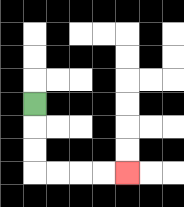{'start': '[1, 4]', 'end': '[5, 7]', 'path_directions': 'D,D,D,R,R,R,R', 'path_coordinates': '[[1, 4], [1, 5], [1, 6], [1, 7], [2, 7], [3, 7], [4, 7], [5, 7]]'}